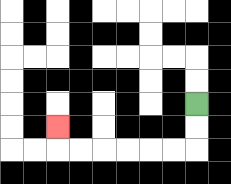{'start': '[8, 4]', 'end': '[2, 5]', 'path_directions': 'D,D,L,L,L,L,L,L,U', 'path_coordinates': '[[8, 4], [8, 5], [8, 6], [7, 6], [6, 6], [5, 6], [4, 6], [3, 6], [2, 6], [2, 5]]'}